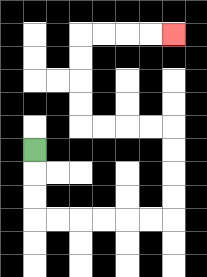{'start': '[1, 6]', 'end': '[7, 1]', 'path_directions': 'D,D,D,R,R,R,R,R,R,U,U,U,U,L,L,L,L,U,U,U,U,R,R,R,R', 'path_coordinates': '[[1, 6], [1, 7], [1, 8], [1, 9], [2, 9], [3, 9], [4, 9], [5, 9], [6, 9], [7, 9], [7, 8], [7, 7], [7, 6], [7, 5], [6, 5], [5, 5], [4, 5], [3, 5], [3, 4], [3, 3], [3, 2], [3, 1], [4, 1], [5, 1], [6, 1], [7, 1]]'}